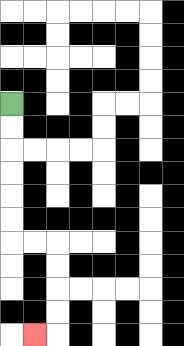{'start': '[0, 4]', 'end': '[1, 14]', 'path_directions': 'D,D,D,D,D,D,R,R,D,D,D,D,L', 'path_coordinates': '[[0, 4], [0, 5], [0, 6], [0, 7], [0, 8], [0, 9], [0, 10], [1, 10], [2, 10], [2, 11], [2, 12], [2, 13], [2, 14], [1, 14]]'}